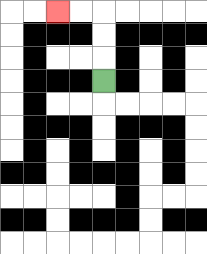{'start': '[4, 3]', 'end': '[2, 0]', 'path_directions': 'U,U,U,L,L', 'path_coordinates': '[[4, 3], [4, 2], [4, 1], [4, 0], [3, 0], [2, 0]]'}